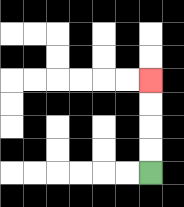{'start': '[6, 7]', 'end': '[6, 3]', 'path_directions': 'U,U,U,U', 'path_coordinates': '[[6, 7], [6, 6], [6, 5], [6, 4], [6, 3]]'}